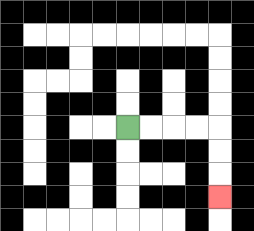{'start': '[5, 5]', 'end': '[9, 8]', 'path_directions': 'R,R,R,R,D,D,D', 'path_coordinates': '[[5, 5], [6, 5], [7, 5], [8, 5], [9, 5], [9, 6], [9, 7], [9, 8]]'}